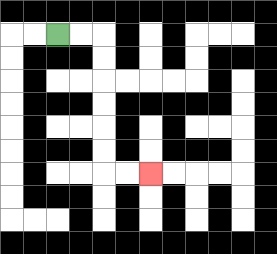{'start': '[2, 1]', 'end': '[6, 7]', 'path_directions': 'R,R,D,D,D,D,D,D,R,R', 'path_coordinates': '[[2, 1], [3, 1], [4, 1], [4, 2], [4, 3], [4, 4], [4, 5], [4, 6], [4, 7], [5, 7], [6, 7]]'}